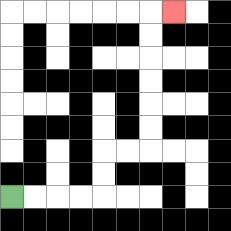{'start': '[0, 8]', 'end': '[7, 0]', 'path_directions': 'R,R,R,R,U,U,R,R,U,U,U,U,U,U,R', 'path_coordinates': '[[0, 8], [1, 8], [2, 8], [3, 8], [4, 8], [4, 7], [4, 6], [5, 6], [6, 6], [6, 5], [6, 4], [6, 3], [6, 2], [6, 1], [6, 0], [7, 0]]'}